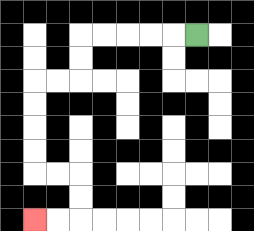{'start': '[8, 1]', 'end': '[1, 9]', 'path_directions': 'L,L,L,L,L,D,D,L,L,D,D,D,D,R,R,D,D,L,L', 'path_coordinates': '[[8, 1], [7, 1], [6, 1], [5, 1], [4, 1], [3, 1], [3, 2], [3, 3], [2, 3], [1, 3], [1, 4], [1, 5], [1, 6], [1, 7], [2, 7], [3, 7], [3, 8], [3, 9], [2, 9], [1, 9]]'}